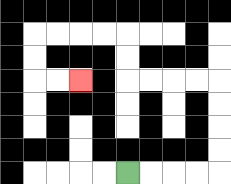{'start': '[5, 7]', 'end': '[3, 3]', 'path_directions': 'R,R,R,R,U,U,U,U,L,L,L,L,U,U,L,L,L,L,D,D,R,R', 'path_coordinates': '[[5, 7], [6, 7], [7, 7], [8, 7], [9, 7], [9, 6], [9, 5], [9, 4], [9, 3], [8, 3], [7, 3], [6, 3], [5, 3], [5, 2], [5, 1], [4, 1], [3, 1], [2, 1], [1, 1], [1, 2], [1, 3], [2, 3], [3, 3]]'}